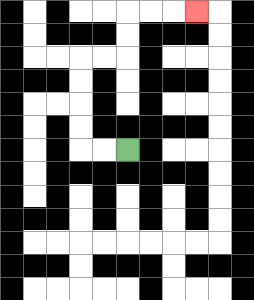{'start': '[5, 6]', 'end': '[8, 0]', 'path_directions': 'L,L,U,U,U,U,R,R,U,U,R,R,R', 'path_coordinates': '[[5, 6], [4, 6], [3, 6], [3, 5], [3, 4], [3, 3], [3, 2], [4, 2], [5, 2], [5, 1], [5, 0], [6, 0], [7, 0], [8, 0]]'}